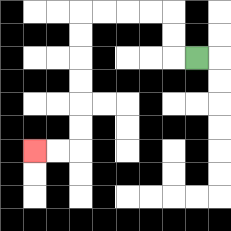{'start': '[8, 2]', 'end': '[1, 6]', 'path_directions': 'L,U,U,L,L,L,L,D,D,D,D,D,D,L,L', 'path_coordinates': '[[8, 2], [7, 2], [7, 1], [7, 0], [6, 0], [5, 0], [4, 0], [3, 0], [3, 1], [3, 2], [3, 3], [3, 4], [3, 5], [3, 6], [2, 6], [1, 6]]'}